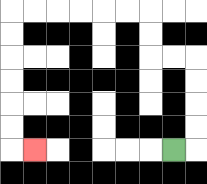{'start': '[7, 6]', 'end': '[1, 6]', 'path_directions': 'R,U,U,U,U,L,L,U,U,L,L,L,L,L,L,D,D,D,D,D,D,R', 'path_coordinates': '[[7, 6], [8, 6], [8, 5], [8, 4], [8, 3], [8, 2], [7, 2], [6, 2], [6, 1], [6, 0], [5, 0], [4, 0], [3, 0], [2, 0], [1, 0], [0, 0], [0, 1], [0, 2], [0, 3], [0, 4], [0, 5], [0, 6], [1, 6]]'}